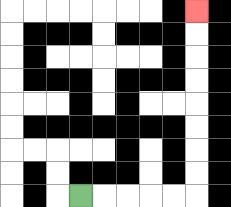{'start': '[3, 8]', 'end': '[8, 0]', 'path_directions': 'R,R,R,R,R,U,U,U,U,U,U,U,U', 'path_coordinates': '[[3, 8], [4, 8], [5, 8], [6, 8], [7, 8], [8, 8], [8, 7], [8, 6], [8, 5], [8, 4], [8, 3], [8, 2], [8, 1], [8, 0]]'}